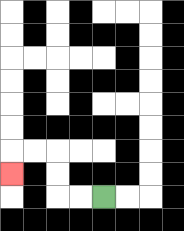{'start': '[4, 8]', 'end': '[0, 7]', 'path_directions': 'L,L,U,U,L,L,D', 'path_coordinates': '[[4, 8], [3, 8], [2, 8], [2, 7], [2, 6], [1, 6], [0, 6], [0, 7]]'}